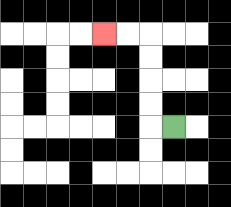{'start': '[7, 5]', 'end': '[4, 1]', 'path_directions': 'L,U,U,U,U,L,L', 'path_coordinates': '[[7, 5], [6, 5], [6, 4], [6, 3], [6, 2], [6, 1], [5, 1], [4, 1]]'}